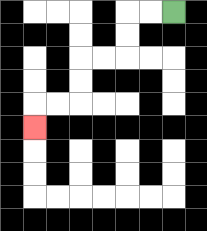{'start': '[7, 0]', 'end': '[1, 5]', 'path_directions': 'L,L,D,D,L,L,D,D,L,L,D', 'path_coordinates': '[[7, 0], [6, 0], [5, 0], [5, 1], [5, 2], [4, 2], [3, 2], [3, 3], [3, 4], [2, 4], [1, 4], [1, 5]]'}